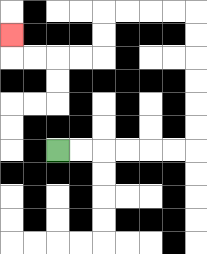{'start': '[2, 6]', 'end': '[0, 1]', 'path_directions': 'R,R,R,R,R,R,U,U,U,U,U,U,L,L,L,L,D,D,L,L,L,L,U', 'path_coordinates': '[[2, 6], [3, 6], [4, 6], [5, 6], [6, 6], [7, 6], [8, 6], [8, 5], [8, 4], [8, 3], [8, 2], [8, 1], [8, 0], [7, 0], [6, 0], [5, 0], [4, 0], [4, 1], [4, 2], [3, 2], [2, 2], [1, 2], [0, 2], [0, 1]]'}